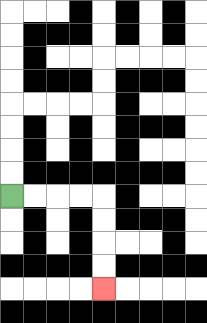{'start': '[0, 8]', 'end': '[4, 12]', 'path_directions': 'R,R,R,R,D,D,D,D', 'path_coordinates': '[[0, 8], [1, 8], [2, 8], [3, 8], [4, 8], [4, 9], [4, 10], [4, 11], [4, 12]]'}